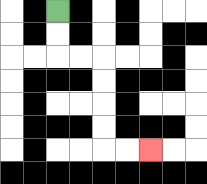{'start': '[2, 0]', 'end': '[6, 6]', 'path_directions': 'D,D,R,R,D,D,D,D,R,R', 'path_coordinates': '[[2, 0], [2, 1], [2, 2], [3, 2], [4, 2], [4, 3], [4, 4], [4, 5], [4, 6], [5, 6], [6, 6]]'}